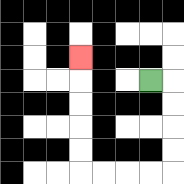{'start': '[6, 3]', 'end': '[3, 2]', 'path_directions': 'R,D,D,D,D,L,L,L,L,U,U,U,U,U', 'path_coordinates': '[[6, 3], [7, 3], [7, 4], [7, 5], [7, 6], [7, 7], [6, 7], [5, 7], [4, 7], [3, 7], [3, 6], [3, 5], [3, 4], [3, 3], [3, 2]]'}